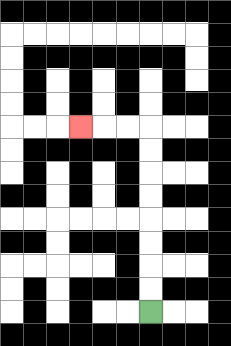{'start': '[6, 13]', 'end': '[3, 5]', 'path_directions': 'U,U,U,U,U,U,U,U,L,L,L', 'path_coordinates': '[[6, 13], [6, 12], [6, 11], [6, 10], [6, 9], [6, 8], [6, 7], [6, 6], [6, 5], [5, 5], [4, 5], [3, 5]]'}